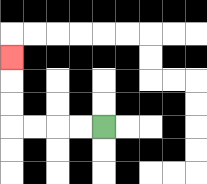{'start': '[4, 5]', 'end': '[0, 2]', 'path_directions': 'L,L,L,L,U,U,U', 'path_coordinates': '[[4, 5], [3, 5], [2, 5], [1, 5], [0, 5], [0, 4], [0, 3], [0, 2]]'}